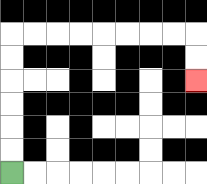{'start': '[0, 7]', 'end': '[8, 3]', 'path_directions': 'U,U,U,U,U,U,R,R,R,R,R,R,R,R,D,D', 'path_coordinates': '[[0, 7], [0, 6], [0, 5], [0, 4], [0, 3], [0, 2], [0, 1], [1, 1], [2, 1], [3, 1], [4, 1], [5, 1], [6, 1], [7, 1], [8, 1], [8, 2], [8, 3]]'}